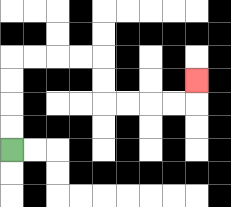{'start': '[0, 6]', 'end': '[8, 3]', 'path_directions': 'U,U,U,U,R,R,R,R,D,D,R,R,R,R,U', 'path_coordinates': '[[0, 6], [0, 5], [0, 4], [0, 3], [0, 2], [1, 2], [2, 2], [3, 2], [4, 2], [4, 3], [4, 4], [5, 4], [6, 4], [7, 4], [8, 4], [8, 3]]'}